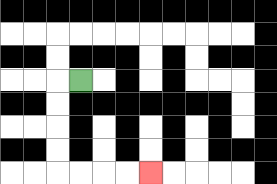{'start': '[3, 3]', 'end': '[6, 7]', 'path_directions': 'L,D,D,D,D,R,R,R,R', 'path_coordinates': '[[3, 3], [2, 3], [2, 4], [2, 5], [2, 6], [2, 7], [3, 7], [4, 7], [5, 7], [6, 7]]'}